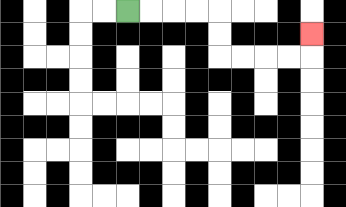{'start': '[5, 0]', 'end': '[13, 1]', 'path_directions': 'R,R,R,R,D,D,R,R,R,R,U', 'path_coordinates': '[[5, 0], [6, 0], [7, 0], [8, 0], [9, 0], [9, 1], [9, 2], [10, 2], [11, 2], [12, 2], [13, 2], [13, 1]]'}